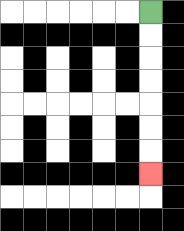{'start': '[6, 0]', 'end': '[6, 7]', 'path_directions': 'D,D,D,D,D,D,D', 'path_coordinates': '[[6, 0], [6, 1], [6, 2], [6, 3], [6, 4], [6, 5], [6, 6], [6, 7]]'}